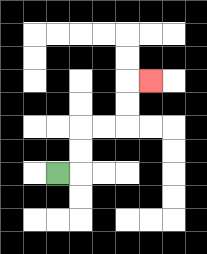{'start': '[2, 7]', 'end': '[6, 3]', 'path_directions': 'R,U,U,R,R,U,U,R', 'path_coordinates': '[[2, 7], [3, 7], [3, 6], [3, 5], [4, 5], [5, 5], [5, 4], [5, 3], [6, 3]]'}